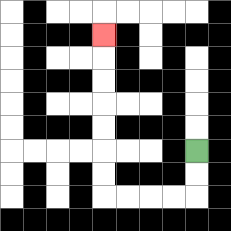{'start': '[8, 6]', 'end': '[4, 1]', 'path_directions': 'D,D,L,L,L,L,U,U,U,U,U,U,U', 'path_coordinates': '[[8, 6], [8, 7], [8, 8], [7, 8], [6, 8], [5, 8], [4, 8], [4, 7], [4, 6], [4, 5], [4, 4], [4, 3], [4, 2], [4, 1]]'}